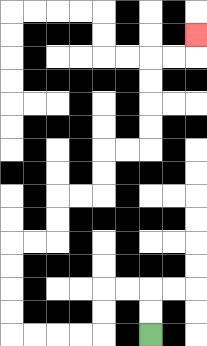{'start': '[6, 14]', 'end': '[8, 1]', 'path_directions': 'U,U,L,L,D,D,L,L,L,L,U,U,U,U,R,R,U,U,R,R,U,U,R,R,U,U,U,U,R,R,U', 'path_coordinates': '[[6, 14], [6, 13], [6, 12], [5, 12], [4, 12], [4, 13], [4, 14], [3, 14], [2, 14], [1, 14], [0, 14], [0, 13], [0, 12], [0, 11], [0, 10], [1, 10], [2, 10], [2, 9], [2, 8], [3, 8], [4, 8], [4, 7], [4, 6], [5, 6], [6, 6], [6, 5], [6, 4], [6, 3], [6, 2], [7, 2], [8, 2], [8, 1]]'}